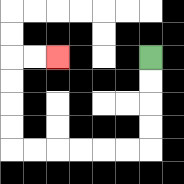{'start': '[6, 2]', 'end': '[2, 2]', 'path_directions': 'D,D,D,D,L,L,L,L,L,L,U,U,U,U,R,R', 'path_coordinates': '[[6, 2], [6, 3], [6, 4], [6, 5], [6, 6], [5, 6], [4, 6], [3, 6], [2, 6], [1, 6], [0, 6], [0, 5], [0, 4], [0, 3], [0, 2], [1, 2], [2, 2]]'}